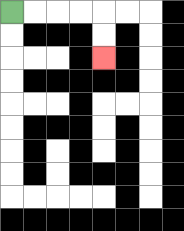{'start': '[0, 0]', 'end': '[4, 2]', 'path_directions': 'R,R,R,R,D,D', 'path_coordinates': '[[0, 0], [1, 0], [2, 0], [3, 0], [4, 0], [4, 1], [4, 2]]'}